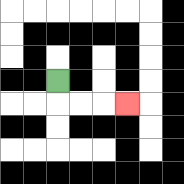{'start': '[2, 3]', 'end': '[5, 4]', 'path_directions': 'D,R,R,R', 'path_coordinates': '[[2, 3], [2, 4], [3, 4], [4, 4], [5, 4]]'}